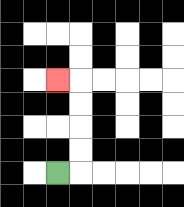{'start': '[2, 7]', 'end': '[2, 3]', 'path_directions': 'R,U,U,U,U,L', 'path_coordinates': '[[2, 7], [3, 7], [3, 6], [3, 5], [3, 4], [3, 3], [2, 3]]'}